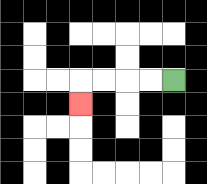{'start': '[7, 3]', 'end': '[3, 4]', 'path_directions': 'L,L,L,L,D', 'path_coordinates': '[[7, 3], [6, 3], [5, 3], [4, 3], [3, 3], [3, 4]]'}